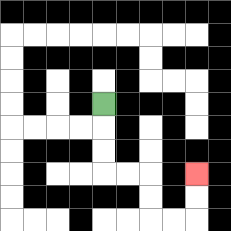{'start': '[4, 4]', 'end': '[8, 7]', 'path_directions': 'D,D,D,R,R,D,D,R,R,U,U', 'path_coordinates': '[[4, 4], [4, 5], [4, 6], [4, 7], [5, 7], [6, 7], [6, 8], [6, 9], [7, 9], [8, 9], [8, 8], [8, 7]]'}